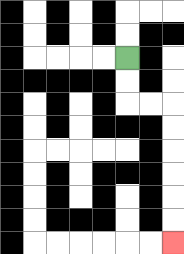{'start': '[5, 2]', 'end': '[7, 10]', 'path_directions': 'D,D,R,R,D,D,D,D,D,D', 'path_coordinates': '[[5, 2], [5, 3], [5, 4], [6, 4], [7, 4], [7, 5], [7, 6], [7, 7], [7, 8], [7, 9], [7, 10]]'}